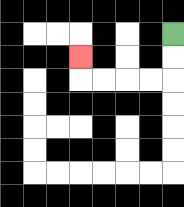{'start': '[7, 1]', 'end': '[3, 2]', 'path_directions': 'D,D,L,L,L,L,U', 'path_coordinates': '[[7, 1], [7, 2], [7, 3], [6, 3], [5, 3], [4, 3], [3, 3], [3, 2]]'}